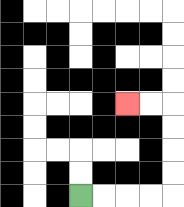{'start': '[3, 8]', 'end': '[5, 4]', 'path_directions': 'R,R,R,R,U,U,U,U,L,L', 'path_coordinates': '[[3, 8], [4, 8], [5, 8], [6, 8], [7, 8], [7, 7], [7, 6], [7, 5], [7, 4], [6, 4], [5, 4]]'}